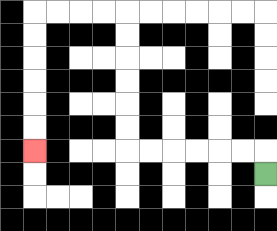{'start': '[11, 7]', 'end': '[1, 6]', 'path_directions': 'U,L,L,L,L,L,L,U,U,U,U,U,U,L,L,L,L,D,D,D,D,D,D', 'path_coordinates': '[[11, 7], [11, 6], [10, 6], [9, 6], [8, 6], [7, 6], [6, 6], [5, 6], [5, 5], [5, 4], [5, 3], [5, 2], [5, 1], [5, 0], [4, 0], [3, 0], [2, 0], [1, 0], [1, 1], [1, 2], [1, 3], [1, 4], [1, 5], [1, 6]]'}